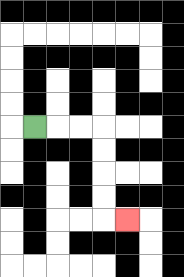{'start': '[1, 5]', 'end': '[5, 9]', 'path_directions': 'R,R,R,D,D,D,D,R', 'path_coordinates': '[[1, 5], [2, 5], [3, 5], [4, 5], [4, 6], [4, 7], [4, 8], [4, 9], [5, 9]]'}